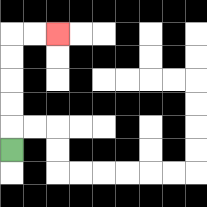{'start': '[0, 6]', 'end': '[2, 1]', 'path_directions': 'U,U,U,U,U,R,R', 'path_coordinates': '[[0, 6], [0, 5], [0, 4], [0, 3], [0, 2], [0, 1], [1, 1], [2, 1]]'}